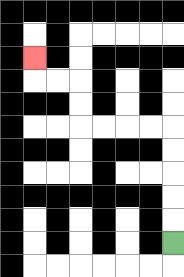{'start': '[7, 10]', 'end': '[1, 2]', 'path_directions': 'U,U,U,U,U,L,L,L,L,U,U,L,L,U', 'path_coordinates': '[[7, 10], [7, 9], [7, 8], [7, 7], [7, 6], [7, 5], [6, 5], [5, 5], [4, 5], [3, 5], [3, 4], [3, 3], [2, 3], [1, 3], [1, 2]]'}